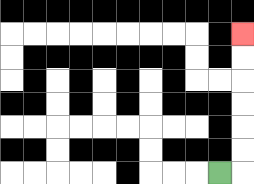{'start': '[9, 7]', 'end': '[10, 1]', 'path_directions': 'R,U,U,U,U,U,U', 'path_coordinates': '[[9, 7], [10, 7], [10, 6], [10, 5], [10, 4], [10, 3], [10, 2], [10, 1]]'}